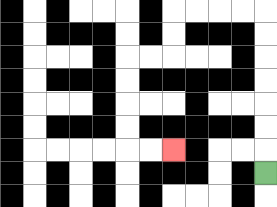{'start': '[11, 7]', 'end': '[7, 6]', 'path_directions': 'U,U,U,U,U,U,U,L,L,L,L,D,D,L,L,D,D,D,D,R,R', 'path_coordinates': '[[11, 7], [11, 6], [11, 5], [11, 4], [11, 3], [11, 2], [11, 1], [11, 0], [10, 0], [9, 0], [8, 0], [7, 0], [7, 1], [7, 2], [6, 2], [5, 2], [5, 3], [5, 4], [5, 5], [5, 6], [6, 6], [7, 6]]'}